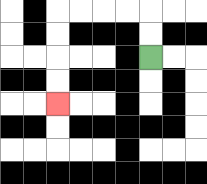{'start': '[6, 2]', 'end': '[2, 4]', 'path_directions': 'U,U,L,L,L,L,D,D,D,D', 'path_coordinates': '[[6, 2], [6, 1], [6, 0], [5, 0], [4, 0], [3, 0], [2, 0], [2, 1], [2, 2], [2, 3], [2, 4]]'}